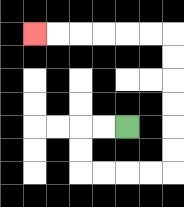{'start': '[5, 5]', 'end': '[1, 1]', 'path_directions': 'L,L,D,D,R,R,R,R,U,U,U,U,U,U,L,L,L,L,L,L', 'path_coordinates': '[[5, 5], [4, 5], [3, 5], [3, 6], [3, 7], [4, 7], [5, 7], [6, 7], [7, 7], [7, 6], [7, 5], [7, 4], [7, 3], [7, 2], [7, 1], [6, 1], [5, 1], [4, 1], [3, 1], [2, 1], [1, 1]]'}